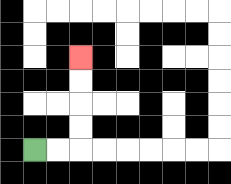{'start': '[1, 6]', 'end': '[3, 2]', 'path_directions': 'R,R,U,U,U,U', 'path_coordinates': '[[1, 6], [2, 6], [3, 6], [3, 5], [3, 4], [3, 3], [3, 2]]'}